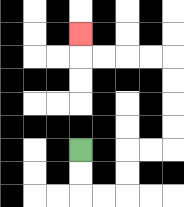{'start': '[3, 6]', 'end': '[3, 1]', 'path_directions': 'D,D,R,R,U,U,R,R,U,U,U,U,L,L,L,L,U', 'path_coordinates': '[[3, 6], [3, 7], [3, 8], [4, 8], [5, 8], [5, 7], [5, 6], [6, 6], [7, 6], [7, 5], [7, 4], [7, 3], [7, 2], [6, 2], [5, 2], [4, 2], [3, 2], [3, 1]]'}